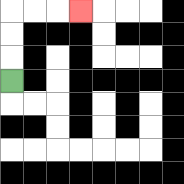{'start': '[0, 3]', 'end': '[3, 0]', 'path_directions': 'U,U,U,R,R,R', 'path_coordinates': '[[0, 3], [0, 2], [0, 1], [0, 0], [1, 0], [2, 0], [3, 0]]'}